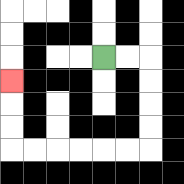{'start': '[4, 2]', 'end': '[0, 3]', 'path_directions': 'R,R,D,D,D,D,L,L,L,L,L,L,U,U,U', 'path_coordinates': '[[4, 2], [5, 2], [6, 2], [6, 3], [6, 4], [6, 5], [6, 6], [5, 6], [4, 6], [3, 6], [2, 6], [1, 6], [0, 6], [0, 5], [0, 4], [0, 3]]'}